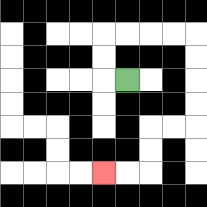{'start': '[5, 3]', 'end': '[4, 7]', 'path_directions': 'L,U,U,R,R,R,R,D,D,D,D,L,L,D,D,L,L', 'path_coordinates': '[[5, 3], [4, 3], [4, 2], [4, 1], [5, 1], [6, 1], [7, 1], [8, 1], [8, 2], [8, 3], [8, 4], [8, 5], [7, 5], [6, 5], [6, 6], [6, 7], [5, 7], [4, 7]]'}